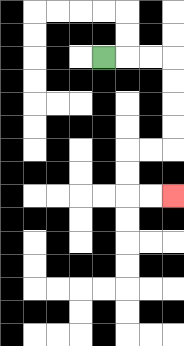{'start': '[4, 2]', 'end': '[7, 8]', 'path_directions': 'R,R,R,D,D,D,D,L,L,D,D,R,R', 'path_coordinates': '[[4, 2], [5, 2], [6, 2], [7, 2], [7, 3], [7, 4], [7, 5], [7, 6], [6, 6], [5, 6], [5, 7], [5, 8], [6, 8], [7, 8]]'}